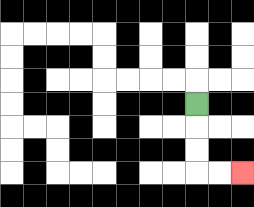{'start': '[8, 4]', 'end': '[10, 7]', 'path_directions': 'D,D,D,R,R', 'path_coordinates': '[[8, 4], [8, 5], [8, 6], [8, 7], [9, 7], [10, 7]]'}